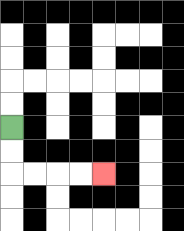{'start': '[0, 5]', 'end': '[4, 7]', 'path_directions': 'D,D,R,R,R,R', 'path_coordinates': '[[0, 5], [0, 6], [0, 7], [1, 7], [2, 7], [3, 7], [4, 7]]'}